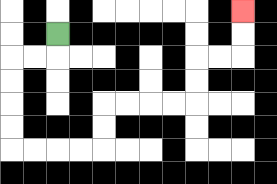{'start': '[2, 1]', 'end': '[10, 0]', 'path_directions': 'D,L,L,D,D,D,D,R,R,R,R,U,U,R,R,R,R,U,U,R,R,U,U', 'path_coordinates': '[[2, 1], [2, 2], [1, 2], [0, 2], [0, 3], [0, 4], [0, 5], [0, 6], [1, 6], [2, 6], [3, 6], [4, 6], [4, 5], [4, 4], [5, 4], [6, 4], [7, 4], [8, 4], [8, 3], [8, 2], [9, 2], [10, 2], [10, 1], [10, 0]]'}